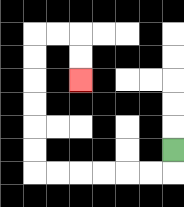{'start': '[7, 6]', 'end': '[3, 3]', 'path_directions': 'D,L,L,L,L,L,L,U,U,U,U,U,U,R,R,D,D', 'path_coordinates': '[[7, 6], [7, 7], [6, 7], [5, 7], [4, 7], [3, 7], [2, 7], [1, 7], [1, 6], [1, 5], [1, 4], [1, 3], [1, 2], [1, 1], [2, 1], [3, 1], [3, 2], [3, 3]]'}